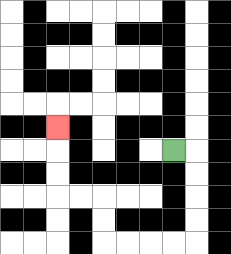{'start': '[7, 6]', 'end': '[2, 5]', 'path_directions': 'R,D,D,D,D,L,L,L,L,U,U,L,L,U,U,U', 'path_coordinates': '[[7, 6], [8, 6], [8, 7], [8, 8], [8, 9], [8, 10], [7, 10], [6, 10], [5, 10], [4, 10], [4, 9], [4, 8], [3, 8], [2, 8], [2, 7], [2, 6], [2, 5]]'}